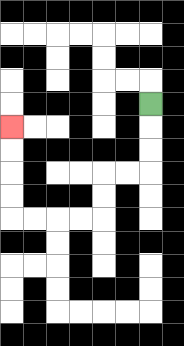{'start': '[6, 4]', 'end': '[0, 5]', 'path_directions': 'D,D,D,L,L,D,D,L,L,L,L,U,U,U,U', 'path_coordinates': '[[6, 4], [6, 5], [6, 6], [6, 7], [5, 7], [4, 7], [4, 8], [4, 9], [3, 9], [2, 9], [1, 9], [0, 9], [0, 8], [0, 7], [0, 6], [0, 5]]'}